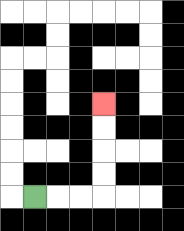{'start': '[1, 8]', 'end': '[4, 4]', 'path_directions': 'R,R,R,U,U,U,U', 'path_coordinates': '[[1, 8], [2, 8], [3, 8], [4, 8], [4, 7], [4, 6], [4, 5], [4, 4]]'}